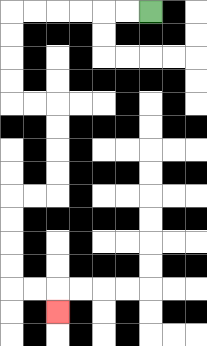{'start': '[6, 0]', 'end': '[2, 13]', 'path_directions': 'L,L,L,L,L,L,D,D,D,D,R,R,D,D,D,D,L,L,D,D,D,D,R,R,D', 'path_coordinates': '[[6, 0], [5, 0], [4, 0], [3, 0], [2, 0], [1, 0], [0, 0], [0, 1], [0, 2], [0, 3], [0, 4], [1, 4], [2, 4], [2, 5], [2, 6], [2, 7], [2, 8], [1, 8], [0, 8], [0, 9], [0, 10], [0, 11], [0, 12], [1, 12], [2, 12], [2, 13]]'}